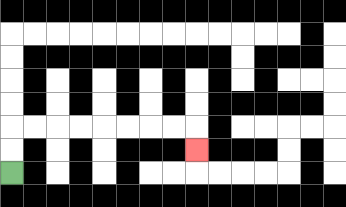{'start': '[0, 7]', 'end': '[8, 6]', 'path_directions': 'U,U,R,R,R,R,R,R,R,R,D', 'path_coordinates': '[[0, 7], [0, 6], [0, 5], [1, 5], [2, 5], [3, 5], [4, 5], [5, 5], [6, 5], [7, 5], [8, 5], [8, 6]]'}